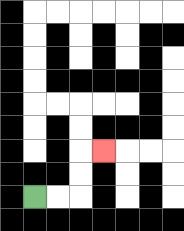{'start': '[1, 8]', 'end': '[4, 6]', 'path_directions': 'R,R,U,U,R', 'path_coordinates': '[[1, 8], [2, 8], [3, 8], [3, 7], [3, 6], [4, 6]]'}